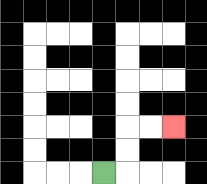{'start': '[4, 7]', 'end': '[7, 5]', 'path_directions': 'R,U,U,R,R', 'path_coordinates': '[[4, 7], [5, 7], [5, 6], [5, 5], [6, 5], [7, 5]]'}